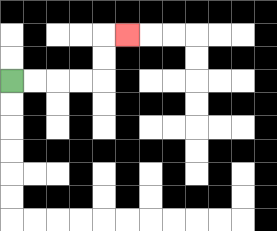{'start': '[0, 3]', 'end': '[5, 1]', 'path_directions': 'R,R,R,R,U,U,R', 'path_coordinates': '[[0, 3], [1, 3], [2, 3], [3, 3], [4, 3], [4, 2], [4, 1], [5, 1]]'}